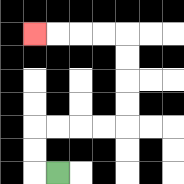{'start': '[2, 7]', 'end': '[1, 1]', 'path_directions': 'L,U,U,R,R,R,R,U,U,U,U,L,L,L,L', 'path_coordinates': '[[2, 7], [1, 7], [1, 6], [1, 5], [2, 5], [3, 5], [4, 5], [5, 5], [5, 4], [5, 3], [5, 2], [5, 1], [4, 1], [3, 1], [2, 1], [1, 1]]'}